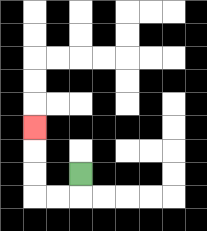{'start': '[3, 7]', 'end': '[1, 5]', 'path_directions': 'D,L,L,U,U,U', 'path_coordinates': '[[3, 7], [3, 8], [2, 8], [1, 8], [1, 7], [1, 6], [1, 5]]'}